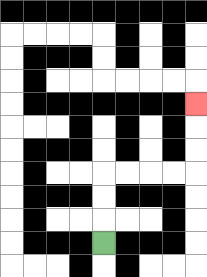{'start': '[4, 10]', 'end': '[8, 4]', 'path_directions': 'U,U,U,R,R,R,R,U,U,U', 'path_coordinates': '[[4, 10], [4, 9], [4, 8], [4, 7], [5, 7], [6, 7], [7, 7], [8, 7], [8, 6], [8, 5], [8, 4]]'}